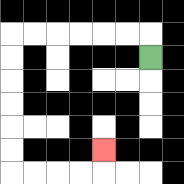{'start': '[6, 2]', 'end': '[4, 6]', 'path_directions': 'U,L,L,L,L,L,L,D,D,D,D,D,D,R,R,R,R,U', 'path_coordinates': '[[6, 2], [6, 1], [5, 1], [4, 1], [3, 1], [2, 1], [1, 1], [0, 1], [0, 2], [0, 3], [0, 4], [0, 5], [0, 6], [0, 7], [1, 7], [2, 7], [3, 7], [4, 7], [4, 6]]'}